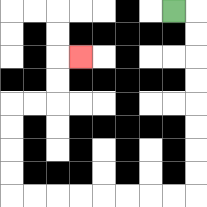{'start': '[7, 0]', 'end': '[3, 2]', 'path_directions': 'R,D,D,D,D,D,D,D,D,L,L,L,L,L,L,L,L,U,U,U,U,R,R,U,U,R', 'path_coordinates': '[[7, 0], [8, 0], [8, 1], [8, 2], [8, 3], [8, 4], [8, 5], [8, 6], [8, 7], [8, 8], [7, 8], [6, 8], [5, 8], [4, 8], [3, 8], [2, 8], [1, 8], [0, 8], [0, 7], [0, 6], [0, 5], [0, 4], [1, 4], [2, 4], [2, 3], [2, 2], [3, 2]]'}